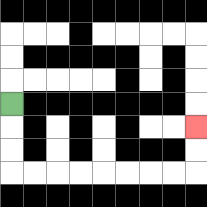{'start': '[0, 4]', 'end': '[8, 5]', 'path_directions': 'D,D,D,R,R,R,R,R,R,R,R,U,U', 'path_coordinates': '[[0, 4], [0, 5], [0, 6], [0, 7], [1, 7], [2, 7], [3, 7], [4, 7], [5, 7], [6, 7], [7, 7], [8, 7], [8, 6], [8, 5]]'}